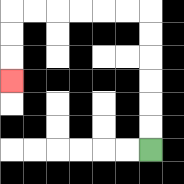{'start': '[6, 6]', 'end': '[0, 3]', 'path_directions': 'U,U,U,U,U,U,L,L,L,L,L,L,D,D,D', 'path_coordinates': '[[6, 6], [6, 5], [6, 4], [6, 3], [6, 2], [6, 1], [6, 0], [5, 0], [4, 0], [3, 0], [2, 0], [1, 0], [0, 0], [0, 1], [0, 2], [0, 3]]'}